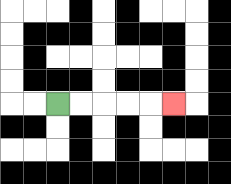{'start': '[2, 4]', 'end': '[7, 4]', 'path_directions': 'R,R,R,R,R', 'path_coordinates': '[[2, 4], [3, 4], [4, 4], [5, 4], [6, 4], [7, 4]]'}